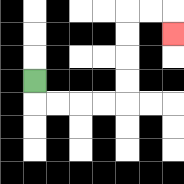{'start': '[1, 3]', 'end': '[7, 1]', 'path_directions': 'D,R,R,R,R,U,U,U,U,R,R,D', 'path_coordinates': '[[1, 3], [1, 4], [2, 4], [3, 4], [4, 4], [5, 4], [5, 3], [5, 2], [5, 1], [5, 0], [6, 0], [7, 0], [7, 1]]'}